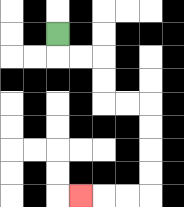{'start': '[2, 1]', 'end': '[3, 8]', 'path_directions': 'D,R,R,D,D,R,R,D,D,D,D,L,L,L', 'path_coordinates': '[[2, 1], [2, 2], [3, 2], [4, 2], [4, 3], [4, 4], [5, 4], [6, 4], [6, 5], [6, 6], [6, 7], [6, 8], [5, 8], [4, 8], [3, 8]]'}